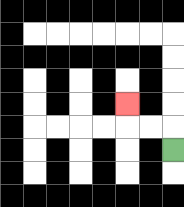{'start': '[7, 6]', 'end': '[5, 4]', 'path_directions': 'U,L,L,U', 'path_coordinates': '[[7, 6], [7, 5], [6, 5], [5, 5], [5, 4]]'}